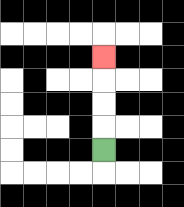{'start': '[4, 6]', 'end': '[4, 2]', 'path_directions': 'U,U,U,U', 'path_coordinates': '[[4, 6], [4, 5], [4, 4], [4, 3], [4, 2]]'}